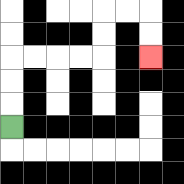{'start': '[0, 5]', 'end': '[6, 2]', 'path_directions': 'U,U,U,R,R,R,R,U,U,R,R,D,D', 'path_coordinates': '[[0, 5], [0, 4], [0, 3], [0, 2], [1, 2], [2, 2], [3, 2], [4, 2], [4, 1], [4, 0], [5, 0], [6, 0], [6, 1], [6, 2]]'}